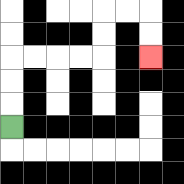{'start': '[0, 5]', 'end': '[6, 2]', 'path_directions': 'U,U,U,R,R,R,R,U,U,R,R,D,D', 'path_coordinates': '[[0, 5], [0, 4], [0, 3], [0, 2], [1, 2], [2, 2], [3, 2], [4, 2], [4, 1], [4, 0], [5, 0], [6, 0], [6, 1], [6, 2]]'}